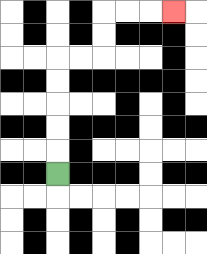{'start': '[2, 7]', 'end': '[7, 0]', 'path_directions': 'U,U,U,U,U,R,R,U,U,R,R,R', 'path_coordinates': '[[2, 7], [2, 6], [2, 5], [2, 4], [2, 3], [2, 2], [3, 2], [4, 2], [4, 1], [4, 0], [5, 0], [6, 0], [7, 0]]'}